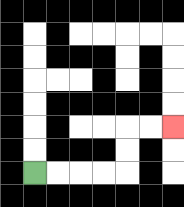{'start': '[1, 7]', 'end': '[7, 5]', 'path_directions': 'R,R,R,R,U,U,R,R', 'path_coordinates': '[[1, 7], [2, 7], [3, 7], [4, 7], [5, 7], [5, 6], [5, 5], [6, 5], [7, 5]]'}